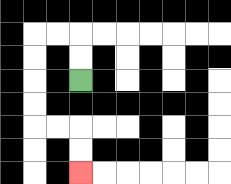{'start': '[3, 3]', 'end': '[3, 7]', 'path_directions': 'U,U,L,L,D,D,D,D,R,R,D,D', 'path_coordinates': '[[3, 3], [3, 2], [3, 1], [2, 1], [1, 1], [1, 2], [1, 3], [1, 4], [1, 5], [2, 5], [3, 5], [3, 6], [3, 7]]'}